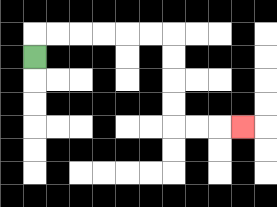{'start': '[1, 2]', 'end': '[10, 5]', 'path_directions': 'U,R,R,R,R,R,R,D,D,D,D,R,R,R', 'path_coordinates': '[[1, 2], [1, 1], [2, 1], [3, 1], [4, 1], [5, 1], [6, 1], [7, 1], [7, 2], [7, 3], [7, 4], [7, 5], [8, 5], [9, 5], [10, 5]]'}